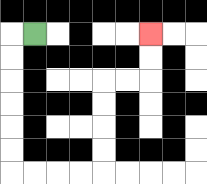{'start': '[1, 1]', 'end': '[6, 1]', 'path_directions': 'L,D,D,D,D,D,D,R,R,R,R,U,U,U,U,R,R,U,U', 'path_coordinates': '[[1, 1], [0, 1], [0, 2], [0, 3], [0, 4], [0, 5], [0, 6], [0, 7], [1, 7], [2, 7], [3, 7], [4, 7], [4, 6], [4, 5], [4, 4], [4, 3], [5, 3], [6, 3], [6, 2], [6, 1]]'}